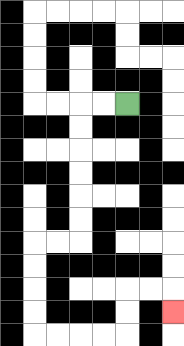{'start': '[5, 4]', 'end': '[7, 13]', 'path_directions': 'L,L,D,D,D,D,D,D,L,L,D,D,D,D,R,R,R,R,U,U,R,R,D', 'path_coordinates': '[[5, 4], [4, 4], [3, 4], [3, 5], [3, 6], [3, 7], [3, 8], [3, 9], [3, 10], [2, 10], [1, 10], [1, 11], [1, 12], [1, 13], [1, 14], [2, 14], [3, 14], [4, 14], [5, 14], [5, 13], [5, 12], [6, 12], [7, 12], [7, 13]]'}